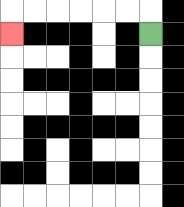{'start': '[6, 1]', 'end': '[0, 1]', 'path_directions': 'U,L,L,L,L,L,L,D', 'path_coordinates': '[[6, 1], [6, 0], [5, 0], [4, 0], [3, 0], [2, 0], [1, 0], [0, 0], [0, 1]]'}